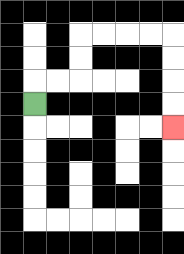{'start': '[1, 4]', 'end': '[7, 5]', 'path_directions': 'U,R,R,U,U,R,R,R,R,D,D,D,D', 'path_coordinates': '[[1, 4], [1, 3], [2, 3], [3, 3], [3, 2], [3, 1], [4, 1], [5, 1], [6, 1], [7, 1], [7, 2], [7, 3], [7, 4], [7, 5]]'}